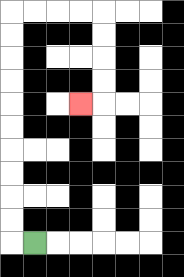{'start': '[1, 10]', 'end': '[3, 4]', 'path_directions': 'L,U,U,U,U,U,U,U,U,U,U,R,R,R,R,D,D,D,D,L', 'path_coordinates': '[[1, 10], [0, 10], [0, 9], [0, 8], [0, 7], [0, 6], [0, 5], [0, 4], [0, 3], [0, 2], [0, 1], [0, 0], [1, 0], [2, 0], [3, 0], [4, 0], [4, 1], [4, 2], [4, 3], [4, 4], [3, 4]]'}